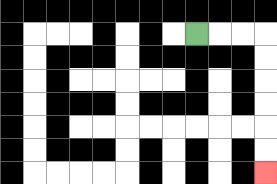{'start': '[8, 1]', 'end': '[11, 7]', 'path_directions': 'R,R,R,D,D,D,D,D,D', 'path_coordinates': '[[8, 1], [9, 1], [10, 1], [11, 1], [11, 2], [11, 3], [11, 4], [11, 5], [11, 6], [11, 7]]'}